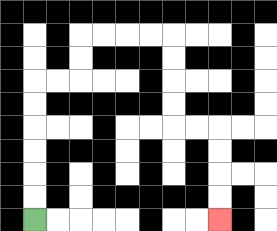{'start': '[1, 9]', 'end': '[9, 9]', 'path_directions': 'U,U,U,U,U,U,R,R,U,U,R,R,R,R,D,D,D,D,R,R,D,D,D,D', 'path_coordinates': '[[1, 9], [1, 8], [1, 7], [1, 6], [1, 5], [1, 4], [1, 3], [2, 3], [3, 3], [3, 2], [3, 1], [4, 1], [5, 1], [6, 1], [7, 1], [7, 2], [7, 3], [7, 4], [7, 5], [8, 5], [9, 5], [9, 6], [9, 7], [9, 8], [9, 9]]'}